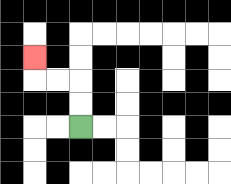{'start': '[3, 5]', 'end': '[1, 2]', 'path_directions': 'U,U,L,L,U', 'path_coordinates': '[[3, 5], [3, 4], [3, 3], [2, 3], [1, 3], [1, 2]]'}